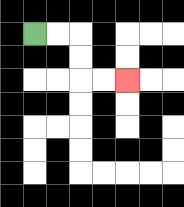{'start': '[1, 1]', 'end': '[5, 3]', 'path_directions': 'R,R,D,D,R,R', 'path_coordinates': '[[1, 1], [2, 1], [3, 1], [3, 2], [3, 3], [4, 3], [5, 3]]'}